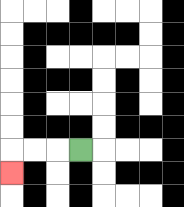{'start': '[3, 6]', 'end': '[0, 7]', 'path_directions': 'L,L,L,D', 'path_coordinates': '[[3, 6], [2, 6], [1, 6], [0, 6], [0, 7]]'}